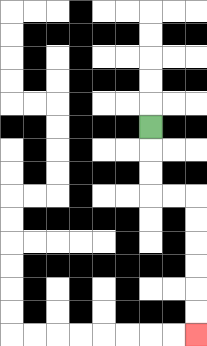{'start': '[6, 5]', 'end': '[8, 14]', 'path_directions': 'D,D,D,R,R,D,D,D,D,D,D', 'path_coordinates': '[[6, 5], [6, 6], [6, 7], [6, 8], [7, 8], [8, 8], [8, 9], [8, 10], [8, 11], [8, 12], [8, 13], [8, 14]]'}